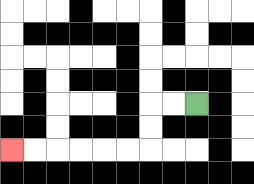{'start': '[8, 4]', 'end': '[0, 6]', 'path_directions': 'L,L,D,D,L,L,L,L,L,L', 'path_coordinates': '[[8, 4], [7, 4], [6, 4], [6, 5], [6, 6], [5, 6], [4, 6], [3, 6], [2, 6], [1, 6], [0, 6]]'}